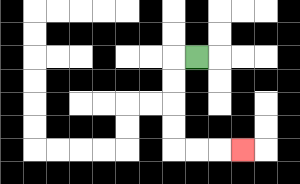{'start': '[8, 2]', 'end': '[10, 6]', 'path_directions': 'L,D,D,D,D,R,R,R', 'path_coordinates': '[[8, 2], [7, 2], [7, 3], [7, 4], [7, 5], [7, 6], [8, 6], [9, 6], [10, 6]]'}